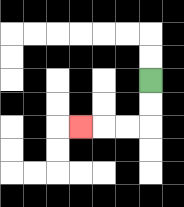{'start': '[6, 3]', 'end': '[3, 5]', 'path_directions': 'D,D,L,L,L', 'path_coordinates': '[[6, 3], [6, 4], [6, 5], [5, 5], [4, 5], [3, 5]]'}